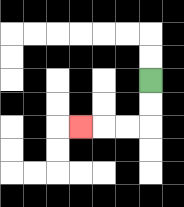{'start': '[6, 3]', 'end': '[3, 5]', 'path_directions': 'D,D,L,L,L', 'path_coordinates': '[[6, 3], [6, 4], [6, 5], [5, 5], [4, 5], [3, 5]]'}